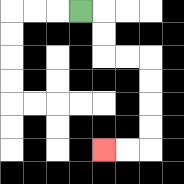{'start': '[3, 0]', 'end': '[4, 6]', 'path_directions': 'R,D,D,R,R,D,D,D,D,L,L', 'path_coordinates': '[[3, 0], [4, 0], [4, 1], [4, 2], [5, 2], [6, 2], [6, 3], [6, 4], [6, 5], [6, 6], [5, 6], [4, 6]]'}